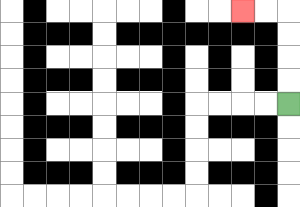{'start': '[12, 4]', 'end': '[10, 0]', 'path_directions': 'U,U,U,U,L,L', 'path_coordinates': '[[12, 4], [12, 3], [12, 2], [12, 1], [12, 0], [11, 0], [10, 0]]'}